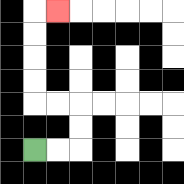{'start': '[1, 6]', 'end': '[2, 0]', 'path_directions': 'R,R,U,U,L,L,U,U,U,U,R', 'path_coordinates': '[[1, 6], [2, 6], [3, 6], [3, 5], [3, 4], [2, 4], [1, 4], [1, 3], [1, 2], [1, 1], [1, 0], [2, 0]]'}